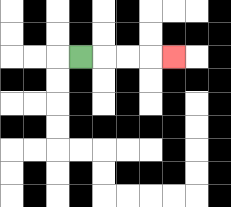{'start': '[3, 2]', 'end': '[7, 2]', 'path_directions': 'R,R,R,R', 'path_coordinates': '[[3, 2], [4, 2], [5, 2], [6, 2], [7, 2]]'}